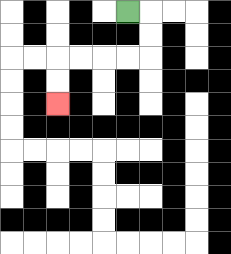{'start': '[5, 0]', 'end': '[2, 4]', 'path_directions': 'R,D,D,L,L,L,L,D,D', 'path_coordinates': '[[5, 0], [6, 0], [6, 1], [6, 2], [5, 2], [4, 2], [3, 2], [2, 2], [2, 3], [2, 4]]'}